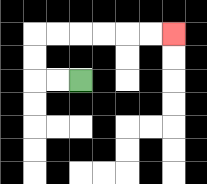{'start': '[3, 3]', 'end': '[7, 1]', 'path_directions': 'L,L,U,U,R,R,R,R,R,R', 'path_coordinates': '[[3, 3], [2, 3], [1, 3], [1, 2], [1, 1], [2, 1], [3, 1], [4, 1], [5, 1], [6, 1], [7, 1]]'}